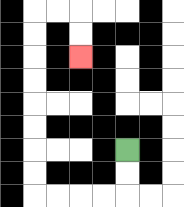{'start': '[5, 6]', 'end': '[3, 2]', 'path_directions': 'D,D,L,L,L,L,U,U,U,U,U,U,U,U,R,R,D,D', 'path_coordinates': '[[5, 6], [5, 7], [5, 8], [4, 8], [3, 8], [2, 8], [1, 8], [1, 7], [1, 6], [1, 5], [1, 4], [1, 3], [1, 2], [1, 1], [1, 0], [2, 0], [3, 0], [3, 1], [3, 2]]'}